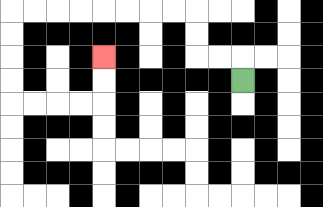{'start': '[10, 3]', 'end': '[4, 2]', 'path_directions': 'U,L,L,U,U,L,L,L,L,L,L,L,L,D,D,D,D,R,R,R,R,U,U', 'path_coordinates': '[[10, 3], [10, 2], [9, 2], [8, 2], [8, 1], [8, 0], [7, 0], [6, 0], [5, 0], [4, 0], [3, 0], [2, 0], [1, 0], [0, 0], [0, 1], [0, 2], [0, 3], [0, 4], [1, 4], [2, 4], [3, 4], [4, 4], [4, 3], [4, 2]]'}